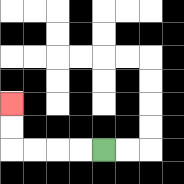{'start': '[4, 6]', 'end': '[0, 4]', 'path_directions': 'L,L,L,L,U,U', 'path_coordinates': '[[4, 6], [3, 6], [2, 6], [1, 6], [0, 6], [0, 5], [0, 4]]'}